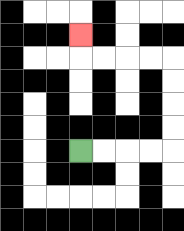{'start': '[3, 6]', 'end': '[3, 1]', 'path_directions': 'R,R,R,R,U,U,U,U,L,L,L,L,U', 'path_coordinates': '[[3, 6], [4, 6], [5, 6], [6, 6], [7, 6], [7, 5], [7, 4], [7, 3], [7, 2], [6, 2], [5, 2], [4, 2], [3, 2], [3, 1]]'}